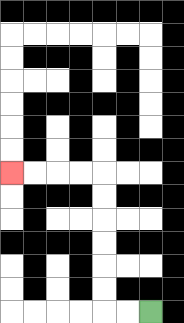{'start': '[6, 13]', 'end': '[0, 7]', 'path_directions': 'L,L,U,U,U,U,U,U,L,L,L,L', 'path_coordinates': '[[6, 13], [5, 13], [4, 13], [4, 12], [4, 11], [4, 10], [4, 9], [4, 8], [4, 7], [3, 7], [2, 7], [1, 7], [0, 7]]'}